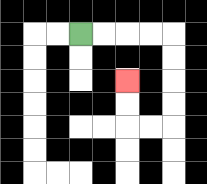{'start': '[3, 1]', 'end': '[5, 3]', 'path_directions': 'R,R,R,R,D,D,D,D,L,L,U,U', 'path_coordinates': '[[3, 1], [4, 1], [5, 1], [6, 1], [7, 1], [7, 2], [7, 3], [7, 4], [7, 5], [6, 5], [5, 5], [5, 4], [5, 3]]'}